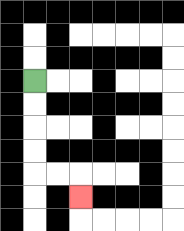{'start': '[1, 3]', 'end': '[3, 8]', 'path_directions': 'D,D,D,D,R,R,D', 'path_coordinates': '[[1, 3], [1, 4], [1, 5], [1, 6], [1, 7], [2, 7], [3, 7], [3, 8]]'}